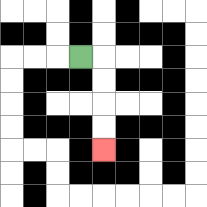{'start': '[3, 2]', 'end': '[4, 6]', 'path_directions': 'R,D,D,D,D', 'path_coordinates': '[[3, 2], [4, 2], [4, 3], [4, 4], [4, 5], [4, 6]]'}